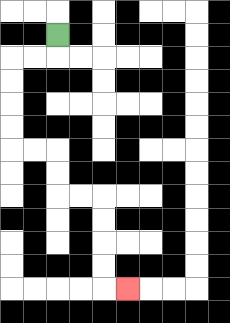{'start': '[2, 1]', 'end': '[5, 12]', 'path_directions': 'D,L,L,D,D,D,D,R,R,D,D,R,R,D,D,D,D,R', 'path_coordinates': '[[2, 1], [2, 2], [1, 2], [0, 2], [0, 3], [0, 4], [0, 5], [0, 6], [1, 6], [2, 6], [2, 7], [2, 8], [3, 8], [4, 8], [4, 9], [4, 10], [4, 11], [4, 12], [5, 12]]'}